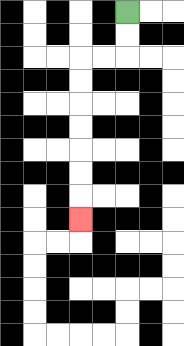{'start': '[5, 0]', 'end': '[3, 9]', 'path_directions': 'D,D,L,L,D,D,D,D,D,D,D', 'path_coordinates': '[[5, 0], [5, 1], [5, 2], [4, 2], [3, 2], [3, 3], [3, 4], [3, 5], [3, 6], [3, 7], [3, 8], [3, 9]]'}